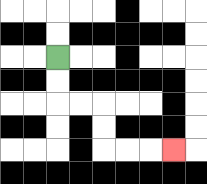{'start': '[2, 2]', 'end': '[7, 6]', 'path_directions': 'D,D,R,R,D,D,R,R,R', 'path_coordinates': '[[2, 2], [2, 3], [2, 4], [3, 4], [4, 4], [4, 5], [4, 6], [5, 6], [6, 6], [7, 6]]'}